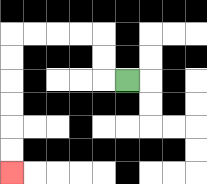{'start': '[5, 3]', 'end': '[0, 7]', 'path_directions': 'L,U,U,L,L,L,L,D,D,D,D,D,D', 'path_coordinates': '[[5, 3], [4, 3], [4, 2], [4, 1], [3, 1], [2, 1], [1, 1], [0, 1], [0, 2], [0, 3], [0, 4], [0, 5], [0, 6], [0, 7]]'}